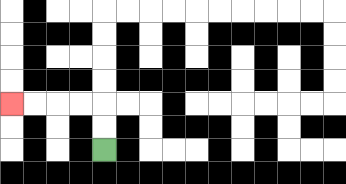{'start': '[4, 6]', 'end': '[0, 4]', 'path_directions': 'U,U,L,L,L,L', 'path_coordinates': '[[4, 6], [4, 5], [4, 4], [3, 4], [2, 4], [1, 4], [0, 4]]'}